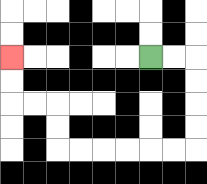{'start': '[6, 2]', 'end': '[0, 2]', 'path_directions': 'R,R,D,D,D,D,L,L,L,L,L,L,U,U,L,L,U,U', 'path_coordinates': '[[6, 2], [7, 2], [8, 2], [8, 3], [8, 4], [8, 5], [8, 6], [7, 6], [6, 6], [5, 6], [4, 6], [3, 6], [2, 6], [2, 5], [2, 4], [1, 4], [0, 4], [0, 3], [0, 2]]'}